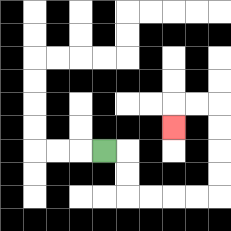{'start': '[4, 6]', 'end': '[7, 5]', 'path_directions': 'R,D,D,R,R,R,R,U,U,U,U,L,L,D', 'path_coordinates': '[[4, 6], [5, 6], [5, 7], [5, 8], [6, 8], [7, 8], [8, 8], [9, 8], [9, 7], [9, 6], [9, 5], [9, 4], [8, 4], [7, 4], [7, 5]]'}